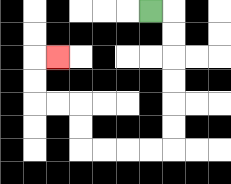{'start': '[6, 0]', 'end': '[2, 2]', 'path_directions': 'R,D,D,D,D,D,D,L,L,L,L,U,U,L,L,U,U,R', 'path_coordinates': '[[6, 0], [7, 0], [7, 1], [7, 2], [7, 3], [7, 4], [7, 5], [7, 6], [6, 6], [5, 6], [4, 6], [3, 6], [3, 5], [3, 4], [2, 4], [1, 4], [1, 3], [1, 2], [2, 2]]'}